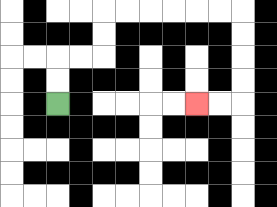{'start': '[2, 4]', 'end': '[8, 4]', 'path_directions': 'U,U,R,R,U,U,R,R,R,R,R,R,D,D,D,D,L,L', 'path_coordinates': '[[2, 4], [2, 3], [2, 2], [3, 2], [4, 2], [4, 1], [4, 0], [5, 0], [6, 0], [7, 0], [8, 0], [9, 0], [10, 0], [10, 1], [10, 2], [10, 3], [10, 4], [9, 4], [8, 4]]'}